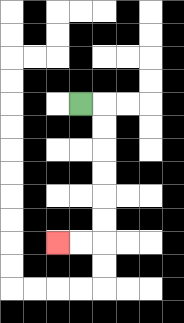{'start': '[3, 4]', 'end': '[2, 10]', 'path_directions': 'R,D,D,D,D,D,D,L,L', 'path_coordinates': '[[3, 4], [4, 4], [4, 5], [4, 6], [4, 7], [4, 8], [4, 9], [4, 10], [3, 10], [2, 10]]'}